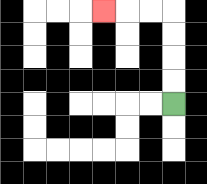{'start': '[7, 4]', 'end': '[4, 0]', 'path_directions': 'U,U,U,U,L,L,L', 'path_coordinates': '[[7, 4], [7, 3], [7, 2], [7, 1], [7, 0], [6, 0], [5, 0], [4, 0]]'}